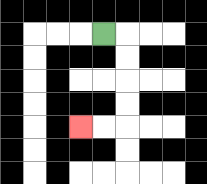{'start': '[4, 1]', 'end': '[3, 5]', 'path_directions': 'R,D,D,D,D,L,L', 'path_coordinates': '[[4, 1], [5, 1], [5, 2], [5, 3], [5, 4], [5, 5], [4, 5], [3, 5]]'}